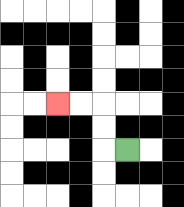{'start': '[5, 6]', 'end': '[2, 4]', 'path_directions': 'L,U,U,L,L', 'path_coordinates': '[[5, 6], [4, 6], [4, 5], [4, 4], [3, 4], [2, 4]]'}